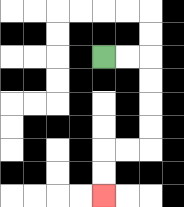{'start': '[4, 2]', 'end': '[4, 8]', 'path_directions': 'R,R,D,D,D,D,L,L,D,D', 'path_coordinates': '[[4, 2], [5, 2], [6, 2], [6, 3], [6, 4], [6, 5], [6, 6], [5, 6], [4, 6], [4, 7], [4, 8]]'}